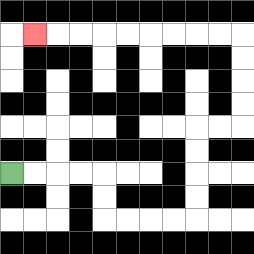{'start': '[0, 7]', 'end': '[1, 1]', 'path_directions': 'R,R,R,R,D,D,R,R,R,R,U,U,U,U,R,R,U,U,U,U,L,L,L,L,L,L,L,L,L', 'path_coordinates': '[[0, 7], [1, 7], [2, 7], [3, 7], [4, 7], [4, 8], [4, 9], [5, 9], [6, 9], [7, 9], [8, 9], [8, 8], [8, 7], [8, 6], [8, 5], [9, 5], [10, 5], [10, 4], [10, 3], [10, 2], [10, 1], [9, 1], [8, 1], [7, 1], [6, 1], [5, 1], [4, 1], [3, 1], [2, 1], [1, 1]]'}